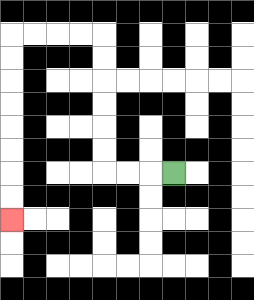{'start': '[7, 7]', 'end': '[0, 9]', 'path_directions': 'L,L,L,U,U,U,U,U,U,L,L,L,L,D,D,D,D,D,D,D,D', 'path_coordinates': '[[7, 7], [6, 7], [5, 7], [4, 7], [4, 6], [4, 5], [4, 4], [4, 3], [4, 2], [4, 1], [3, 1], [2, 1], [1, 1], [0, 1], [0, 2], [0, 3], [0, 4], [0, 5], [0, 6], [0, 7], [0, 8], [0, 9]]'}